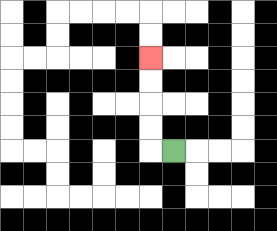{'start': '[7, 6]', 'end': '[6, 2]', 'path_directions': 'L,U,U,U,U', 'path_coordinates': '[[7, 6], [6, 6], [6, 5], [6, 4], [6, 3], [6, 2]]'}